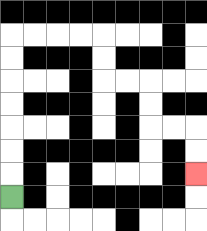{'start': '[0, 8]', 'end': '[8, 7]', 'path_directions': 'U,U,U,U,U,U,U,R,R,R,R,D,D,R,R,D,D,R,R,D,D', 'path_coordinates': '[[0, 8], [0, 7], [0, 6], [0, 5], [0, 4], [0, 3], [0, 2], [0, 1], [1, 1], [2, 1], [3, 1], [4, 1], [4, 2], [4, 3], [5, 3], [6, 3], [6, 4], [6, 5], [7, 5], [8, 5], [8, 6], [8, 7]]'}